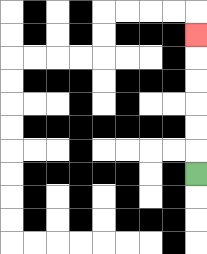{'start': '[8, 7]', 'end': '[8, 1]', 'path_directions': 'U,U,U,U,U,U', 'path_coordinates': '[[8, 7], [8, 6], [8, 5], [8, 4], [8, 3], [8, 2], [8, 1]]'}